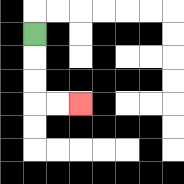{'start': '[1, 1]', 'end': '[3, 4]', 'path_directions': 'D,D,D,R,R', 'path_coordinates': '[[1, 1], [1, 2], [1, 3], [1, 4], [2, 4], [3, 4]]'}